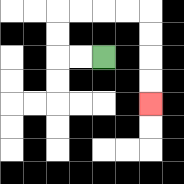{'start': '[4, 2]', 'end': '[6, 4]', 'path_directions': 'L,L,U,U,R,R,R,R,D,D,D,D', 'path_coordinates': '[[4, 2], [3, 2], [2, 2], [2, 1], [2, 0], [3, 0], [4, 0], [5, 0], [6, 0], [6, 1], [6, 2], [6, 3], [6, 4]]'}